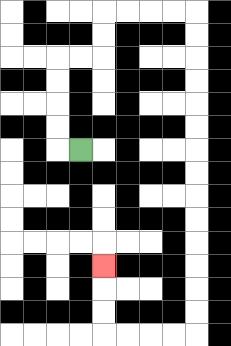{'start': '[3, 6]', 'end': '[4, 11]', 'path_directions': 'L,U,U,U,U,R,R,U,U,R,R,R,R,D,D,D,D,D,D,D,D,D,D,D,D,D,D,L,L,L,L,U,U,U', 'path_coordinates': '[[3, 6], [2, 6], [2, 5], [2, 4], [2, 3], [2, 2], [3, 2], [4, 2], [4, 1], [4, 0], [5, 0], [6, 0], [7, 0], [8, 0], [8, 1], [8, 2], [8, 3], [8, 4], [8, 5], [8, 6], [8, 7], [8, 8], [8, 9], [8, 10], [8, 11], [8, 12], [8, 13], [8, 14], [7, 14], [6, 14], [5, 14], [4, 14], [4, 13], [4, 12], [4, 11]]'}